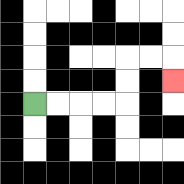{'start': '[1, 4]', 'end': '[7, 3]', 'path_directions': 'R,R,R,R,U,U,R,R,D', 'path_coordinates': '[[1, 4], [2, 4], [3, 4], [4, 4], [5, 4], [5, 3], [5, 2], [6, 2], [7, 2], [7, 3]]'}